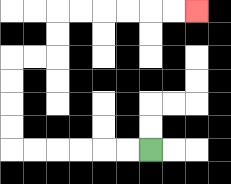{'start': '[6, 6]', 'end': '[8, 0]', 'path_directions': 'L,L,L,L,L,L,U,U,U,U,R,R,U,U,R,R,R,R,R,R', 'path_coordinates': '[[6, 6], [5, 6], [4, 6], [3, 6], [2, 6], [1, 6], [0, 6], [0, 5], [0, 4], [0, 3], [0, 2], [1, 2], [2, 2], [2, 1], [2, 0], [3, 0], [4, 0], [5, 0], [6, 0], [7, 0], [8, 0]]'}